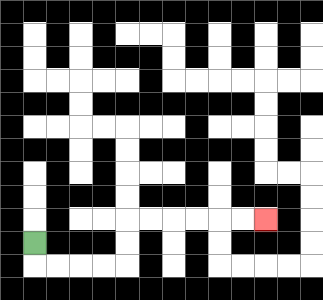{'start': '[1, 10]', 'end': '[11, 9]', 'path_directions': 'D,R,R,R,R,U,U,R,R,R,R,R,R', 'path_coordinates': '[[1, 10], [1, 11], [2, 11], [3, 11], [4, 11], [5, 11], [5, 10], [5, 9], [6, 9], [7, 9], [8, 9], [9, 9], [10, 9], [11, 9]]'}